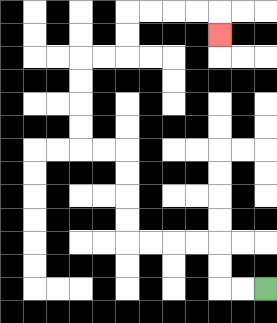{'start': '[11, 12]', 'end': '[9, 1]', 'path_directions': 'L,L,U,U,L,L,L,L,U,U,U,U,L,L,U,U,U,U,R,R,U,U,R,R,R,R,D', 'path_coordinates': '[[11, 12], [10, 12], [9, 12], [9, 11], [9, 10], [8, 10], [7, 10], [6, 10], [5, 10], [5, 9], [5, 8], [5, 7], [5, 6], [4, 6], [3, 6], [3, 5], [3, 4], [3, 3], [3, 2], [4, 2], [5, 2], [5, 1], [5, 0], [6, 0], [7, 0], [8, 0], [9, 0], [9, 1]]'}